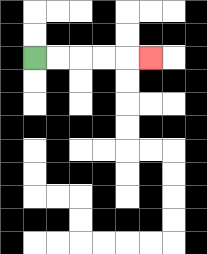{'start': '[1, 2]', 'end': '[6, 2]', 'path_directions': 'R,R,R,R,R', 'path_coordinates': '[[1, 2], [2, 2], [3, 2], [4, 2], [5, 2], [6, 2]]'}